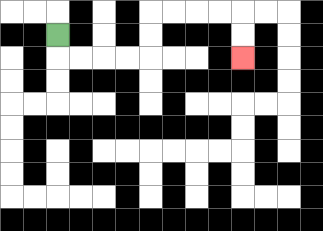{'start': '[2, 1]', 'end': '[10, 2]', 'path_directions': 'D,R,R,R,R,U,U,R,R,R,R,D,D', 'path_coordinates': '[[2, 1], [2, 2], [3, 2], [4, 2], [5, 2], [6, 2], [6, 1], [6, 0], [7, 0], [8, 0], [9, 0], [10, 0], [10, 1], [10, 2]]'}